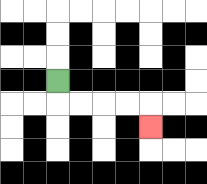{'start': '[2, 3]', 'end': '[6, 5]', 'path_directions': 'D,R,R,R,R,D', 'path_coordinates': '[[2, 3], [2, 4], [3, 4], [4, 4], [5, 4], [6, 4], [6, 5]]'}